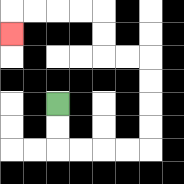{'start': '[2, 4]', 'end': '[0, 1]', 'path_directions': 'D,D,R,R,R,R,U,U,U,U,L,L,U,U,L,L,L,L,D', 'path_coordinates': '[[2, 4], [2, 5], [2, 6], [3, 6], [4, 6], [5, 6], [6, 6], [6, 5], [6, 4], [6, 3], [6, 2], [5, 2], [4, 2], [4, 1], [4, 0], [3, 0], [2, 0], [1, 0], [0, 0], [0, 1]]'}